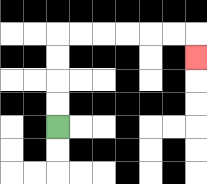{'start': '[2, 5]', 'end': '[8, 2]', 'path_directions': 'U,U,U,U,R,R,R,R,R,R,D', 'path_coordinates': '[[2, 5], [2, 4], [2, 3], [2, 2], [2, 1], [3, 1], [4, 1], [5, 1], [6, 1], [7, 1], [8, 1], [8, 2]]'}